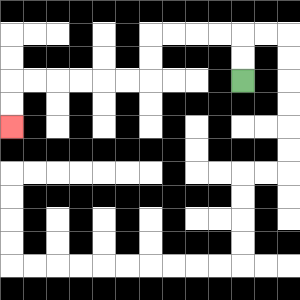{'start': '[10, 3]', 'end': '[0, 5]', 'path_directions': 'U,U,L,L,L,L,D,D,L,L,L,L,L,L,D,D', 'path_coordinates': '[[10, 3], [10, 2], [10, 1], [9, 1], [8, 1], [7, 1], [6, 1], [6, 2], [6, 3], [5, 3], [4, 3], [3, 3], [2, 3], [1, 3], [0, 3], [0, 4], [0, 5]]'}